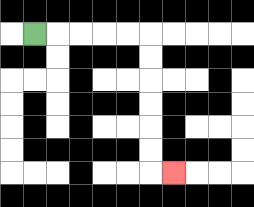{'start': '[1, 1]', 'end': '[7, 7]', 'path_directions': 'R,R,R,R,R,D,D,D,D,D,D,R', 'path_coordinates': '[[1, 1], [2, 1], [3, 1], [4, 1], [5, 1], [6, 1], [6, 2], [6, 3], [6, 4], [6, 5], [6, 6], [6, 7], [7, 7]]'}